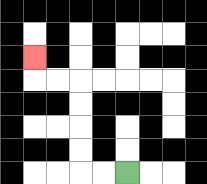{'start': '[5, 7]', 'end': '[1, 2]', 'path_directions': 'L,L,U,U,U,U,L,L,U', 'path_coordinates': '[[5, 7], [4, 7], [3, 7], [3, 6], [3, 5], [3, 4], [3, 3], [2, 3], [1, 3], [1, 2]]'}